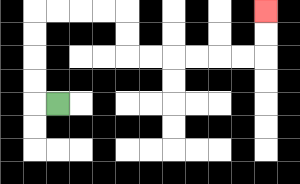{'start': '[2, 4]', 'end': '[11, 0]', 'path_directions': 'L,U,U,U,U,R,R,R,R,D,D,R,R,R,R,R,R,U,U', 'path_coordinates': '[[2, 4], [1, 4], [1, 3], [1, 2], [1, 1], [1, 0], [2, 0], [3, 0], [4, 0], [5, 0], [5, 1], [5, 2], [6, 2], [7, 2], [8, 2], [9, 2], [10, 2], [11, 2], [11, 1], [11, 0]]'}